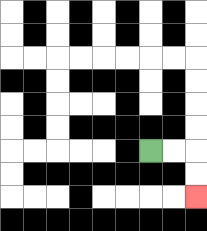{'start': '[6, 6]', 'end': '[8, 8]', 'path_directions': 'R,R,D,D', 'path_coordinates': '[[6, 6], [7, 6], [8, 6], [8, 7], [8, 8]]'}